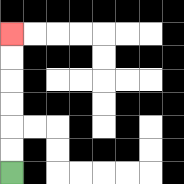{'start': '[0, 7]', 'end': '[0, 1]', 'path_directions': 'U,U,U,U,U,U', 'path_coordinates': '[[0, 7], [0, 6], [0, 5], [0, 4], [0, 3], [0, 2], [0, 1]]'}